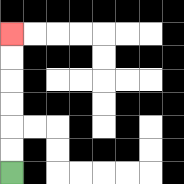{'start': '[0, 7]', 'end': '[0, 1]', 'path_directions': 'U,U,U,U,U,U', 'path_coordinates': '[[0, 7], [0, 6], [0, 5], [0, 4], [0, 3], [0, 2], [0, 1]]'}